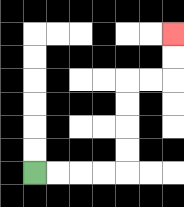{'start': '[1, 7]', 'end': '[7, 1]', 'path_directions': 'R,R,R,R,U,U,U,U,R,R,U,U', 'path_coordinates': '[[1, 7], [2, 7], [3, 7], [4, 7], [5, 7], [5, 6], [5, 5], [5, 4], [5, 3], [6, 3], [7, 3], [7, 2], [7, 1]]'}